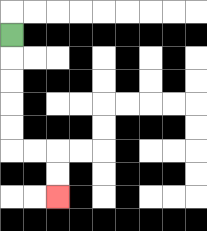{'start': '[0, 1]', 'end': '[2, 8]', 'path_directions': 'D,D,D,D,D,R,R,D,D', 'path_coordinates': '[[0, 1], [0, 2], [0, 3], [0, 4], [0, 5], [0, 6], [1, 6], [2, 6], [2, 7], [2, 8]]'}